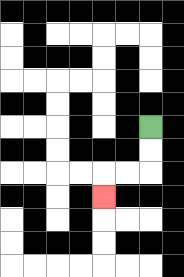{'start': '[6, 5]', 'end': '[4, 8]', 'path_directions': 'D,D,L,L,D', 'path_coordinates': '[[6, 5], [6, 6], [6, 7], [5, 7], [4, 7], [4, 8]]'}